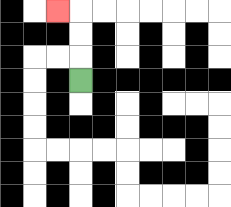{'start': '[3, 3]', 'end': '[2, 0]', 'path_directions': 'U,U,U,L', 'path_coordinates': '[[3, 3], [3, 2], [3, 1], [3, 0], [2, 0]]'}